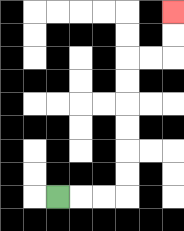{'start': '[2, 8]', 'end': '[7, 0]', 'path_directions': 'R,R,R,U,U,U,U,U,U,R,R,U,U', 'path_coordinates': '[[2, 8], [3, 8], [4, 8], [5, 8], [5, 7], [5, 6], [5, 5], [5, 4], [5, 3], [5, 2], [6, 2], [7, 2], [7, 1], [7, 0]]'}